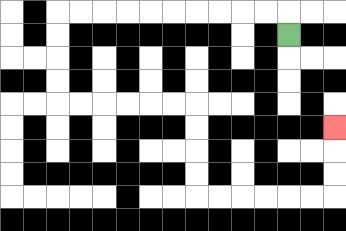{'start': '[12, 1]', 'end': '[14, 5]', 'path_directions': 'U,L,L,L,L,L,L,L,L,L,L,D,D,D,D,R,R,R,R,R,R,D,D,D,D,R,R,R,R,R,R,U,U,U', 'path_coordinates': '[[12, 1], [12, 0], [11, 0], [10, 0], [9, 0], [8, 0], [7, 0], [6, 0], [5, 0], [4, 0], [3, 0], [2, 0], [2, 1], [2, 2], [2, 3], [2, 4], [3, 4], [4, 4], [5, 4], [6, 4], [7, 4], [8, 4], [8, 5], [8, 6], [8, 7], [8, 8], [9, 8], [10, 8], [11, 8], [12, 8], [13, 8], [14, 8], [14, 7], [14, 6], [14, 5]]'}